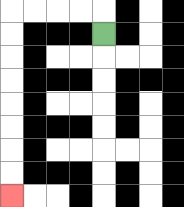{'start': '[4, 1]', 'end': '[0, 8]', 'path_directions': 'U,L,L,L,L,D,D,D,D,D,D,D,D', 'path_coordinates': '[[4, 1], [4, 0], [3, 0], [2, 0], [1, 0], [0, 0], [0, 1], [0, 2], [0, 3], [0, 4], [0, 5], [0, 6], [0, 7], [0, 8]]'}